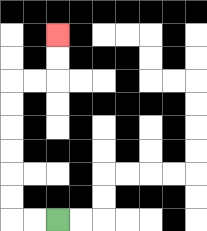{'start': '[2, 9]', 'end': '[2, 1]', 'path_directions': 'L,L,U,U,U,U,U,U,R,R,U,U', 'path_coordinates': '[[2, 9], [1, 9], [0, 9], [0, 8], [0, 7], [0, 6], [0, 5], [0, 4], [0, 3], [1, 3], [2, 3], [2, 2], [2, 1]]'}